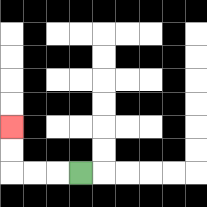{'start': '[3, 7]', 'end': '[0, 5]', 'path_directions': 'L,L,L,U,U', 'path_coordinates': '[[3, 7], [2, 7], [1, 7], [0, 7], [0, 6], [0, 5]]'}